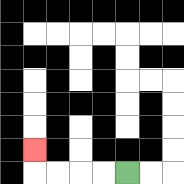{'start': '[5, 7]', 'end': '[1, 6]', 'path_directions': 'L,L,L,L,U', 'path_coordinates': '[[5, 7], [4, 7], [3, 7], [2, 7], [1, 7], [1, 6]]'}